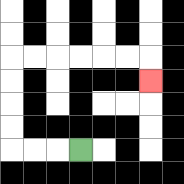{'start': '[3, 6]', 'end': '[6, 3]', 'path_directions': 'L,L,L,U,U,U,U,R,R,R,R,R,R,D', 'path_coordinates': '[[3, 6], [2, 6], [1, 6], [0, 6], [0, 5], [0, 4], [0, 3], [0, 2], [1, 2], [2, 2], [3, 2], [4, 2], [5, 2], [6, 2], [6, 3]]'}